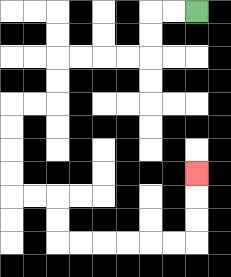{'start': '[8, 0]', 'end': '[8, 7]', 'path_directions': 'L,L,D,D,L,L,L,L,D,D,L,L,D,D,D,D,R,R,D,D,R,R,R,R,R,R,U,U,U', 'path_coordinates': '[[8, 0], [7, 0], [6, 0], [6, 1], [6, 2], [5, 2], [4, 2], [3, 2], [2, 2], [2, 3], [2, 4], [1, 4], [0, 4], [0, 5], [0, 6], [0, 7], [0, 8], [1, 8], [2, 8], [2, 9], [2, 10], [3, 10], [4, 10], [5, 10], [6, 10], [7, 10], [8, 10], [8, 9], [8, 8], [8, 7]]'}